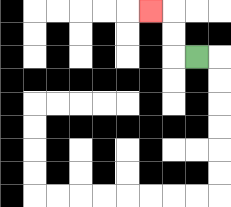{'start': '[8, 2]', 'end': '[6, 0]', 'path_directions': 'L,U,U,L', 'path_coordinates': '[[8, 2], [7, 2], [7, 1], [7, 0], [6, 0]]'}